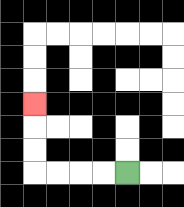{'start': '[5, 7]', 'end': '[1, 4]', 'path_directions': 'L,L,L,L,U,U,U', 'path_coordinates': '[[5, 7], [4, 7], [3, 7], [2, 7], [1, 7], [1, 6], [1, 5], [1, 4]]'}